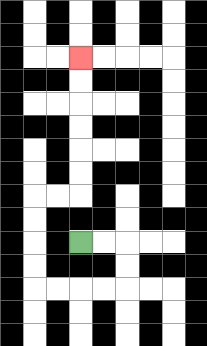{'start': '[3, 10]', 'end': '[3, 2]', 'path_directions': 'R,R,D,D,L,L,L,L,U,U,U,U,R,R,U,U,U,U,U,U', 'path_coordinates': '[[3, 10], [4, 10], [5, 10], [5, 11], [5, 12], [4, 12], [3, 12], [2, 12], [1, 12], [1, 11], [1, 10], [1, 9], [1, 8], [2, 8], [3, 8], [3, 7], [3, 6], [3, 5], [3, 4], [3, 3], [3, 2]]'}